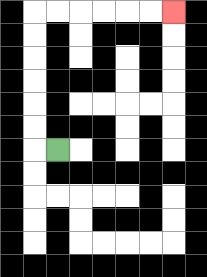{'start': '[2, 6]', 'end': '[7, 0]', 'path_directions': 'L,U,U,U,U,U,U,R,R,R,R,R,R', 'path_coordinates': '[[2, 6], [1, 6], [1, 5], [1, 4], [1, 3], [1, 2], [1, 1], [1, 0], [2, 0], [3, 0], [4, 0], [5, 0], [6, 0], [7, 0]]'}